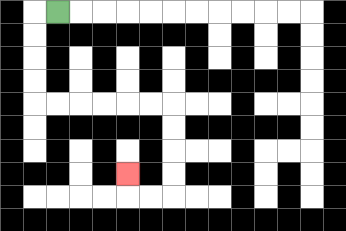{'start': '[2, 0]', 'end': '[5, 7]', 'path_directions': 'L,D,D,D,D,R,R,R,R,R,R,D,D,D,D,L,L,U', 'path_coordinates': '[[2, 0], [1, 0], [1, 1], [1, 2], [1, 3], [1, 4], [2, 4], [3, 4], [4, 4], [5, 4], [6, 4], [7, 4], [7, 5], [7, 6], [7, 7], [7, 8], [6, 8], [5, 8], [5, 7]]'}